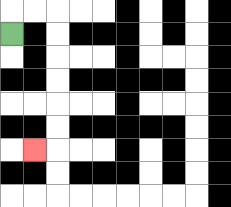{'start': '[0, 1]', 'end': '[1, 6]', 'path_directions': 'U,R,R,D,D,D,D,D,D,L', 'path_coordinates': '[[0, 1], [0, 0], [1, 0], [2, 0], [2, 1], [2, 2], [2, 3], [2, 4], [2, 5], [2, 6], [1, 6]]'}